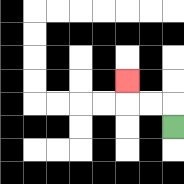{'start': '[7, 5]', 'end': '[5, 3]', 'path_directions': 'U,L,L,U', 'path_coordinates': '[[7, 5], [7, 4], [6, 4], [5, 4], [5, 3]]'}